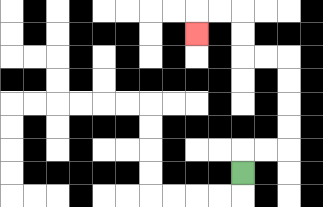{'start': '[10, 7]', 'end': '[8, 1]', 'path_directions': 'U,R,R,U,U,U,U,L,L,U,U,L,L,D', 'path_coordinates': '[[10, 7], [10, 6], [11, 6], [12, 6], [12, 5], [12, 4], [12, 3], [12, 2], [11, 2], [10, 2], [10, 1], [10, 0], [9, 0], [8, 0], [8, 1]]'}